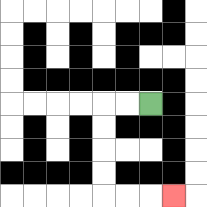{'start': '[6, 4]', 'end': '[7, 8]', 'path_directions': 'L,L,D,D,D,D,R,R,R', 'path_coordinates': '[[6, 4], [5, 4], [4, 4], [4, 5], [4, 6], [4, 7], [4, 8], [5, 8], [6, 8], [7, 8]]'}